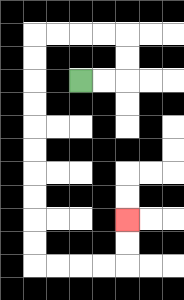{'start': '[3, 3]', 'end': '[5, 9]', 'path_directions': 'R,R,U,U,L,L,L,L,D,D,D,D,D,D,D,D,D,D,R,R,R,R,U,U', 'path_coordinates': '[[3, 3], [4, 3], [5, 3], [5, 2], [5, 1], [4, 1], [3, 1], [2, 1], [1, 1], [1, 2], [1, 3], [1, 4], [1, 5], [1, 6], [1, 7], [1, 8], [1, 9], [1, 10], [1, 11], [2, 11], [3, 11], [4, 11], [5, 11], [5, 10], [5, 9]]'}